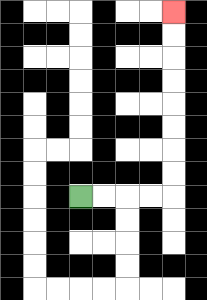{'start': '[3, 8]', 'end': '[7, 0]', 'path_directions': 'R,R,R,R,U,U,U,U,U,U,U,U', 'path_coordinates': '[[3, 8], [4, 8], [5, 8], [6, 8], [7, 8], [7, 7], [7, 6], [7, 5], [7, 4], [7, 3], [7, 2], [7, 1], [7, 0]]'}